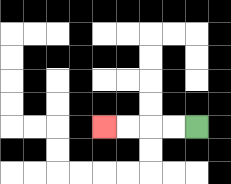{'start': '[8, 5]', 'end': '[4, 5]', 'path_directions': 'L,L,L,L', 'path_coordinates': '[[8, 5], [7, 5], [6, 5], [5, 5], [4, 5]]'}